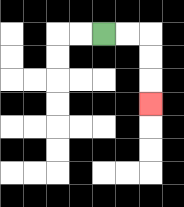{'start': '[4, 1]', 'end': '[6, 4]', 'path_directions': 'R,R,D,D,D', 'path_coordinates': '[[4, 1], [5, 1], [6, 1], [6, 2], [6, 3], [6, 4]]'}